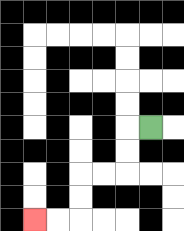{'start': '[6, 5]', 'end': '[1, 9]', 'path_directions': 'L,D,D,L,L,D,D,L,L', 'path_coordinates': '[[6, 5], [5, 5], [5, 6], [5, 7], [4, 7], [3, 7], [3, 8], [3, 9], [2, 9], [1, 9]]'}